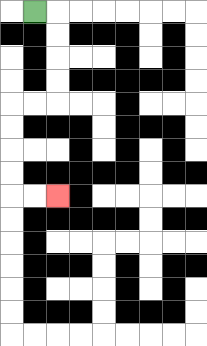{'start': '[1, 0]', 'end': '[2, 8]', 'path_directions': 'R,D,D,D,D,L,L,D,D,D,D,R,R', 'path_coordinates': '[[1, 0], [2, 0], [2, 1], [2, 2], [2, 3], [2, 4], [1, 4], [0, 4], [0, 5], [0, 6], [0, 7], [0, 8], [1, 8], [2, 8]]'}